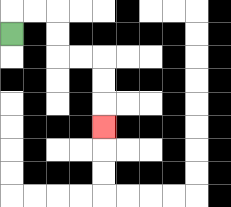{'start': '[0, 1]', 'end': '[4, 5]', 'path_directions': 'U,R,R,D,D,R,R,D,D,D', 'path_coordinates': '[[0, 1], [0, 0], [1, 0], [2, 0], [2, 1], [2, 2], [3, 2], [4, 2], [4, 3], [4, 4], [4, 5]]'}